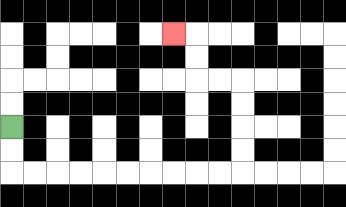{'start': '[0, 5]', 'end': '[7, 1]', 'path_directions': 'D,D,R,R,R,R,R,R,R,R,R,R,U,U,U,U,L,L,U,U,L', 'path_coordinates': '[[0, 5], [0, 6], [0, 7], [1, 7], [2, 7], [3, 7], [4, 7], [5, 7], [6, 7], [7, 7], [8, 7], [9, 7], [10, 7], [10, 6], [10, 5], [10, 4], [10, 3], [9, 3], [8, 3], [8, 2], [8, 1], [7, 1]]'}